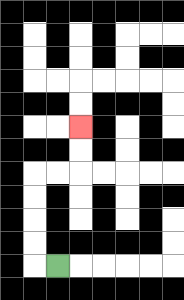{'start': '[2, 11]', 'end': '[3, 5]', 'path_directions': 'L,U,U,U,U,R,R,U,U', 'path_coordinates': '[[2, 11], [1, 11], [1, 10], [1, 9], [1, 8], [1, 7], [2, 7], [3, 7], [3, 6], [3, 5]]'}